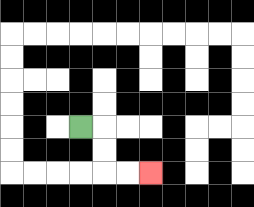{'start': '[3, 5]', 'end': '[6, 7]', 'path_directions': 'R,D,D,R,R', 'path_coordinates': '[[3, 5], [4, 5], [4, 6], [4, 7], [5, 7], [6, 7]]'}